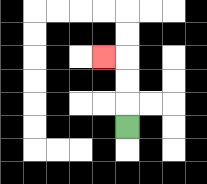{'start': '[5, 5]', 'end': '[4, 2]', 'path_directions': 'U,U,U,L', 'path_coordinates': '[[5, 5], [5, 4], [5, 3], [5, 2], [4, 2]]'}